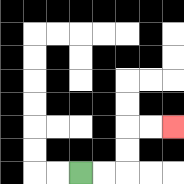{'start': '[3, 7]', 'end': '[7, 5]', 'path_directions': 'R,R,U,U,R,R', 'path_coordinates': '[[3, 7], [4, 7], [5, 7], [5, 6], [5, 5], [6, 5], [7, 5]]'}